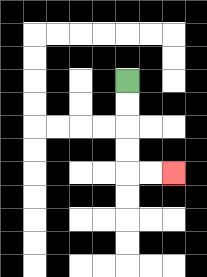{'start': '[5, 3]', 'end': '[7, 7]', 'path_directions': 'D,D,D,D,R,R', 'path_coordinates': '[[5, 3], [5, 4], [5, 5], [5, 6], [5, 7], [6, 7], [7, 7]]'}